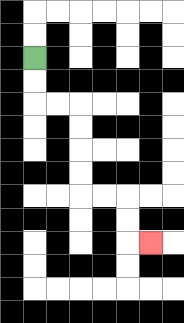{'start': '[1, 2]', 'end': '[6, 10]', 'path_directions': 'D,D,R,R,D,D,D,D,R,R,D,D,R', 'path_coordinates': '[[1, 2], [1, 3], [1, 4], [2, 4], [3, 4], [3, 5], [3, 6], [3, 7], [3, 8], [4, 8], [5, 8], [5, 9], [5, 10], [6, 10]]'}